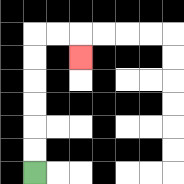{'start': '[1, 7]', 'end': '[3, 2]', 'path_directions': 'U,U,U,U,U,U,R,R,D', 'path_coordinates': '[[1, 7], [1, 6], [1, 5], [1, 4], [1, 3], [1, 2], [1, 1], [2, 1], [3, 1], [3, 2]]'}